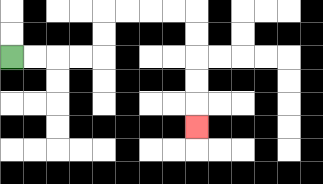{'start': '[0, 2]', 'end': '[8, 5]', 'path_directions': 'R,R,R,R,U,U,R,R,R,R,D,D,D,D,D', 'path_coordinates': '[[0, 2], [1, 2], [2, 2], [3, 2], [4, 2], [4, 1], [4, 0], [5, 0], [6, 0], [7, 0], [8, 0], [8, 1], [8, 2], [8, 3], [8, 4], [8, 5]]'}